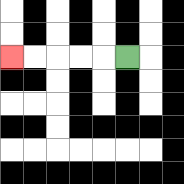{'start': '[5, 2]', 'end': '[0, 2]', 'path_directions': 'L,L,L,L,L', 'path_coordinates': '[[5, 2], [4, 2], [3, 2], [2, 2], [1, 2], [0, 2]]'}